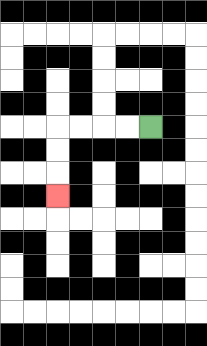{'start': '[6, 5]', 'end': '[2, 8]', 'path_directions': 'L,L,L,L,D,D,D', 'path_coordinates': '[[6, 5], [5, 5], [4, 5], [3, 5], [2, 5], [2, 6], [2, 7], [2, 8]]'}